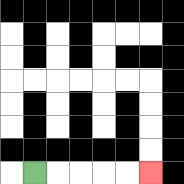{'start': '[1, 7]', 'end': '[6, 7]', 'path_directions': 'R,R,R,R,R', 'path_coordinates': '[[1, 7], [2, 7], [3, 7], [4, 7], [5, 7], [6, 7]]'}